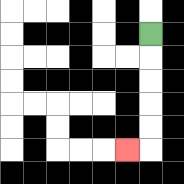{'start': '[6, 1]', 'end': '[5, 6]', 'path_directions': 'D,D,D,D,D,L', 'path_coordinates': '[[6, 1], [6, 2], [6, 3], [6, 4], [6, 5], [6, 6], [5, 6]]'}